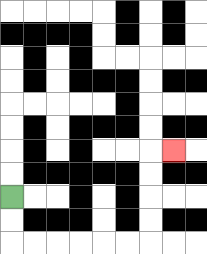{'start': '[0, 8]', 'end': '[7, 6]', 'path_directions': 'D,D,R,R,R,R,R,R,U,U,U,U,R', 'path_coordinates': '[[0, 8], [0, 9], [0, 10], [1, 10], [2, 10], [3, 10], [4, 10], [5, 10], [6, 10], [6, 9], [6, 8], [6, 7], [6, 6], [7, 6]]'}